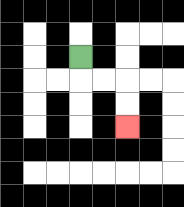{'start': '[3, 2]', 'end': '[5, 5]', 'path_directions': 'D,R,R,D,D', 'path_coordinates': '[[3, 2], [3, 3], [4, 3], [5, 3], [5, 4], [5, 5]]'}